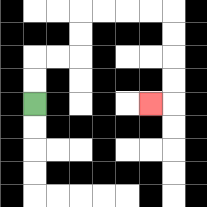{'start': '[1, 4]', 'end': '[6, 4]', 'path_directions': 'U,U,R,R,U,U,R,R,R,R,D,D,D,D,L', 'path_coordinates': '[[1, 4], [1, 3], [1, 2], [2, 2], [3, 2], [3, 1], [3, 0], [4, 0], [5, 0], [6, 0], [7, 0], [7, 1], [7, 2], [7, 3], [7, 4], [6, 4]]'}